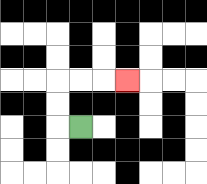{'start': '[3, 5]', 'end': '[5, 3]', 'path_directions': 'L,U,U,R,R,R', 'path_coordinates': '[[3, 5], [2, 5], [2, 4], [2, 3], [3, 3], [4, 3], [5, 3]]'}